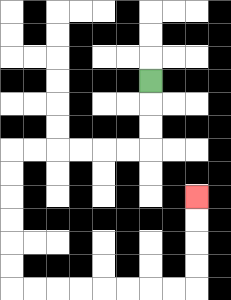{'start': '[6, 3]', 'end': '[8, 8]', 'path_directions': 'D,D,D,L,L,L,L,L,L,D,D,D,D,D,D,R,R,R,R,R,R,R,R,U,U,U,U', 'path_coordinates': '[[6, 3], [6, 4], [6, 5], [6, 6], [5, 6], [4, 6], [3, 6], [2, 6], [1, 6], [0, 6], [0, 7], [0, 8], [0, 9], [0, 10], [0, 11], [0, 12], [1, 12], [2, 12], [3, 12], [4, 12], [5, 12], [6, 12], [7, 12], [8, 12], [8, 11], [8, 10], [8, 9], [8, 8]]'}